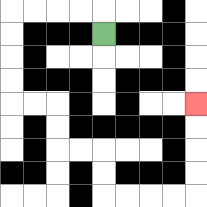{'start': '[4, 1]', 'end': '[8, 4]', 'path_directions': 'U,L,L,L,L,D,D,D,D,R,R,D,D,R,R,D,D,R,R,R,R,U,U,U,U', 'path_coordinates': '[[4, 1], [4, 0], [3, 0], [2, 0], [1, 0], [0, 0], [0, 1], [0, 2], [0, 3], [0, 4], [1, 4], [2, 4], [2, 5], [2, 6], [3, 6], [4, 6], [4, 7], [4, 8], [5, 8], [6, 8], [7, 8], [8, 8], [8, 7], [8, 6], [8, 5], [8, 4]]'}